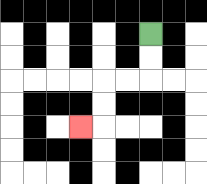{'start': '[6, 1]', 'end': '[3, 5]', 'path_directions': 'D,D,L,L,D,D,L', 'path_coordinates': '[[6, 1], [6, 2], [6, 3], [5, 3], [4, 3], [4, 4], [4, 5], [3, 5]]'}